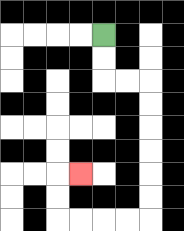{'start': '[4, 1]', 'end': '[3, 7]', 'path_directions': 'D,D,R,R,D,D,D,D,D,D,L,L,L,L,U,U,R', 'path_coordinates': '[[4, 1], [4, 2], [4, 3], [5, 3], [6, 3], [6, 4], [6, 5], [6, 6], [6, 7], [6, 8], [6, 9], [5, 9], [4, 9], [3, 9], [2, 9], [2, 8], [2, 7], [3, 7]]'}